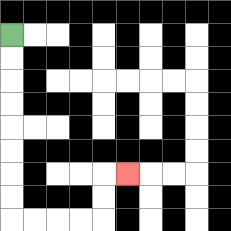{'start': '[0, 1]', 'end': '[5, 7]', 'path_directions': 'D,D,D,D,D,D,D,D,R,R,R,R,U,U,R', 'path_coordinates': '[[0, 1], [0, 2], [0, 3], [0, 4], [0, 5], [0, 6], [0, 7], [0, 8], [0, 9], [1, 9], [2, 9], [3, 9], [4, 9], [4, 8], [4, 7], [5, 7]]'}